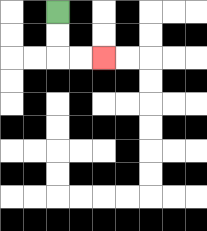{'start': '[2, 0]', 'end': '[4, 2]', 'path_directions': 'D,D,R,R', 'path_coordinates': '[[2, 0], [2, 1], [2, 2], [3, 2], [4, 2]]'}